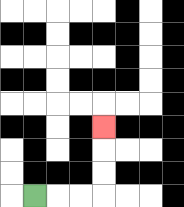{'start': '[1, 8]', 'end': '[4, 5]', 'path_directions': 'R,R,R,U,U,U', 'path_coordinates': '[[1, 8], [2, 8], [3, 8], [4, 8], [4, 7], [4, 6], [4, 5]]'}